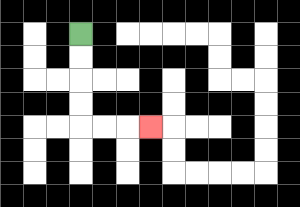{'start': '[3, 1]', 'end': '[6, 5]', 'path_directions': 'D,D,D,D,R,R,R', 'path_coordinates': '[[3, 1], [3, 2], [3, 3], [3, 4], [3, 5], [4, 5], [5, 5], [6, 5]]'}